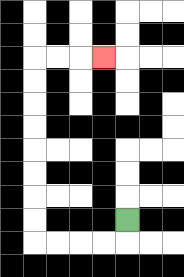{'start': '[5, 9]', 'end': '[4, 2]', 'path_directions': 'D,L,L,L,L,U,U,U,U,U,U,U,U,R,R,R', 'path_coordinates': '[[5, 9], [5, 10], [4, 10], [3, 10], [2, 10], [1, 10], [1, 9], [1, 8], [1, 7], [1, 6], [1, 5], [1, 4], [1, 3], [1, 2], [2, 2], [3, 2], [4, 2]]'}